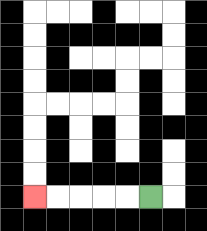{'start': '[6, 8]', 'end': '[1, 8]', 'path_directions': 'L,L,L,L,L', 'path_coordinates': '[[6, 8], [5, 8], [4, 8], [3, 8], [2, 8], [1, 8]]'}